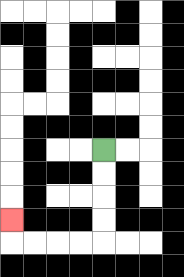{'start': '[4, 6]', 'end': '[0, 9]', 'path_directions': 'D,D,D,D,L,L,L,L,U', 'path_coordinates': '[[4, 6], [4, 7], [4, 8], [4, 9], [4, 10], [3, 10], [2, 10], [1, 10], [0, 10], [0, 9]]'}